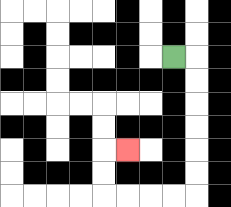{'start': '[7, 2]', 'end': '[5, 6]', 'path_directions': 'R,D,D,D,D,D,D,L,L,L,L,U,U,R', 'path_coordinates': '[[7, 2], [8, 2], [8, 3], [8, 4], [8, 5], [8, 6], [8, 7], [8, 8], [7, 8], [6, 8], [5, 8], [4, 8], [4, 7], [4, 6], [5, 6]]'}